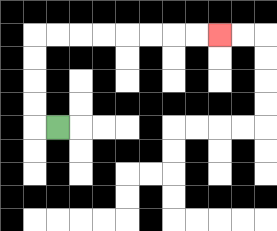{'start': '[2, 5]', 'end': '[9, 1]', 'path_directions': 'L,U,U,U,U,R,R,R,R,R,R,R,R', 'path_coordinates': '[[2, 5], [1, 5], [1, 4], [1, 3], [1, 2], [1, 1], [2, 1], [3, 1], [4, 1], [5, 1], [6, 1], [7, 1], [8, 1], [9, 1]]'}